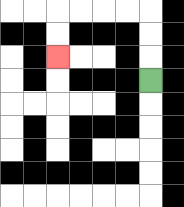{'start': '[6, 3]', 'end': '[2, 2]', 'path_directions': 'U,U,U,L,L,L,L,D,D', 'path_coordinates': '[[6, 3], [6, 2], [6, 1], [6, 0], [5, 0], [4, 0], [3, 0], [2, 0], [2, 1], [2, 2]]'}